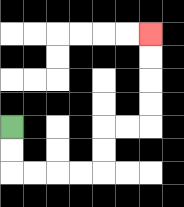{'start': '[0, 5]', 'end': '[6, 1]', 'path_directions': 'D,D,R,R,R,R,U,U,R,R,U,U,U,U', 'path_coordinates': '[[0, 5], [0, 6], [0, 7], [1, 7], [2, 7], [3, 7], [4, 7], [4, 6], [4, 5], [5, 5], [6, 5], [6, 4], [6, 3], [6, 2], [6, 1]]'}